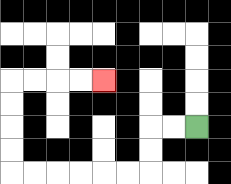{'start': '[8, 5]', 'end': '[4, 3]', 'path_directions': 'L,L,D,D,L,L,L,L,L,L,U,U,U,U,R,R,R,R', 'path_coordinates': '[[8, 5], [7, 5], [6, 5], [6, 6], [6, 7], [5, 7], [4, 7], [3, 7], [2, 7], [1, 7], [0, 7], [0, 6], [0, 5], [0, 4], [0, 3], [1, 3], [2, 3], [3, 3], [4, 3]]'}